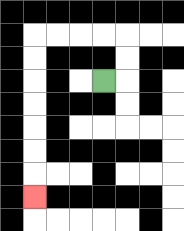{'start': '[4, 3]', 'end': '[1, 8]', 'path_directions': 'R,U,U,L,L,L,L,D,D,D,D,D,D,D', 'path_coordinates': '[[4, 3], [5, 3], [5, 2], [5, 1], [4, 1], [3, 1], [2, 1], [1, 1], [1, 2], [1, 3], [1, 4], [1, 5], [1, 6], [1, 7], [1, 8]]'}